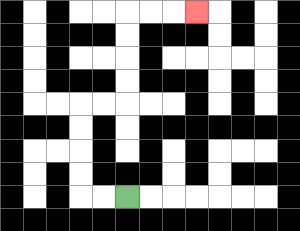{'start': '[5, 8]', 'end': '[8, 0]', 'path_directions': 'L,L,U,U,U,U,R,R,U,U,U,U,R,R,R', 'path_coordinates': '[[5, 8], [4, 8], [3, 8], [3, 7], [3, 6], [3, 5], [3, 4], [4, 4], [5, 4], [5, 3], [5, 2], [5, 1], [5, 0], [6, 0], [7, 0], [8, 0]]'}